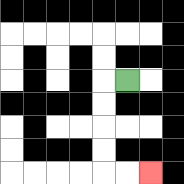{'start': '[5, 3]', 'end': '[6, 7]', 'path_directions': 'L,D,D,D,D,R,R', 'path_coordinates': '[[5, 3], [4, 3], [4, 4], [4, 5], [4, 6], [4, 7], [5, 7], [6, 7]]'}